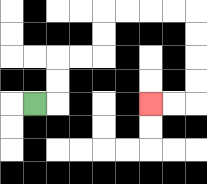{'start': '[1, 4]', 'end': '[6, 4]', 'path_directions': 'R,U,U,R,R,U,U,R,R,R,R,D,D,D,D,L,L', 'path_coordinates': '[[1, 4], [2, 4], [2, 3], [2, 2], [3, 2], [4, 2], [4, 1], [4, 0], [5, 0], [6, 0], [7, 0], [8, 0], [8, 1], [8, 2], [8, 3], [8, 4], [7, 4], [6, 4]]'}